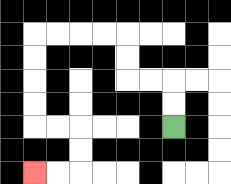{'start': '[7, 5]', 'end': '[1, 7]', 'path_directions': 'U,U,L,L,U,U,L,L,L,L,D,D,D,D,R,R,D,D,L,L', 'path_coordinates': '[[7, 5], [7, 4], [7, 3], [6, 3], [5, 3], [5, 2], [5, 1], [4, 1], [3, 1], [2, 1], [1, 1], [1, 2], [1, 3], [1, 4], [1, 5], [2, 5], [3, 5], [3, 6], [3, 7], [2, 7], [1, 7]]'}